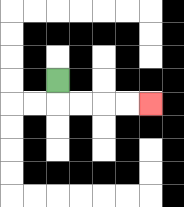{'start': '[2, 3]', 'end': '[6, 4]', 'path_directions': 'D,R,R,R,R', 'path_coordinates': '[[2, 3], [2, 4], [3, 4], [4, 4], [5, 4], [6, 4]]'}